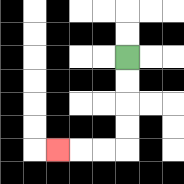{'start': '[5, 2]', 'end': '[2, 6]', 'path_directions': 'D,D,D,D,L,L,L', 'path_coordinates': '[[5, 2], [5, 3], [5, 4], [5, 5], [5, 6], [4, 6], [3, 6], [2, 6]]'}